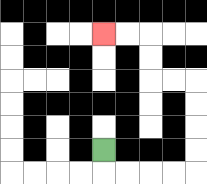{'start': '[4, 6]', 'end': '[4, 1]', 'path_directions': 'D,R,R,R,R,U,U,U,U,L,L,U,U,L,L', 'path_coordinates': '[[4, 6], [4, 7], [5, 7], [6, 7], [7, 7], [8, 7], [8, 6], [8, 5], [8, 4], [8, 3], [7, 3], [6, 3], [6, 2], [6, 1], [5, 1], [4, 1]]'}